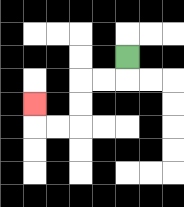{'start': '[5, 2]', 'end': '[1, 4]', 'path_directions': 'D,L,L,D,D,L,L,U', 'path_coordinates': '[[5, 2], [5, 3], [4, 3], [3, 3], [3, 4], [3, 5], [2, 5], [1, 5], [1, 4]]'}